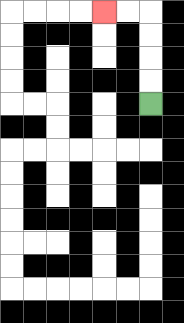{'start': '[6, 4]', 'end': '[4, 0]', 'path_directions': 'U,U,U,U,L,L', 'path_coordinates': '[[6, 4], [6, 3], [6, 2], [6, 1], [6, 0], [5, 0], [4, 0]]'}